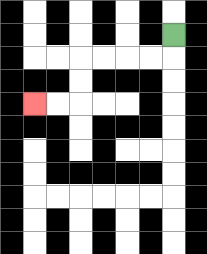{'start': '[7, 1]', 'end': '[1, 4]', 'path_directions': 'D,L,L,L,L,D,D,L,L', 'path_coordinates': '[[7, 1], [7, 2], [6, 2], [5, 2], [4, 2], [3, 2], [3, 3], [3, 4], [2, 4], [1, 4]]'}